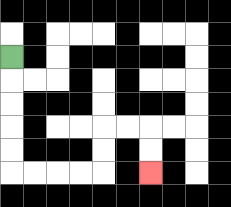{'start': '[0, 2]', 'end': '[6, 7]', 'path_directions': 'D,D,D,D,D,R,R,R,R,U,U,R,R,D,D', 'path_coordinates': '[[0, 2], [0, 3], [0, 4], [0, 5], [0, 6], [0, 7], [1, 7], [2, 7], [3, 7], [4, 7], [4, 6], [4, 5], [5, 5], [6, 5], [6, 6], [6, 7]]'}